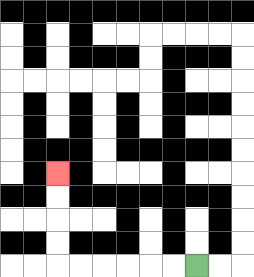{'start': '[8, 11]', 'end': '[2, 7]', 'path_directions': 'L,L,L,L,L,L,U,U,U,U', 'path_coordinates': '[[8, 11], [7, 11], [6, 11], [5, 11], [4, 11], [3, 11], [2, 11], [2, 10], [2, 9], [2, 8], [2, 7]]'}